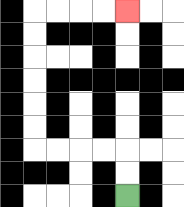{'start': '[5, 8]', 'end': '[5, 0]', 'path_directions': 'U,U,L,L,L,L,U,U,U,U,U,U,R,R,R,R', 'path_coordinates': '[[5, 8], [5, 7], [5, 6], [4, 6], [3, 6], [2, 6], [1, 6], [1, 5], [1, 4], [1, 3], [1, 2], [1, 1], [1, 0], [2, 0], [3, 0], [4, 0], [5, 0]]'}